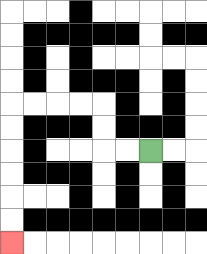{'start': '[6, 6]', 'end': '[0, 10]', 'path_directions': 'L,L,U,U,L,L,L,L,D,D,D,D,D,D', 'path_coordinates': '[[6, 6], [5, 6], [4, 6], [4, 5], [4, 4], [3, 4], [2, 4], [1, 4], [0, 4], [0, 5], [0, 6], [0, 7], [0, 8], [0, 9], [0, 10]]'}